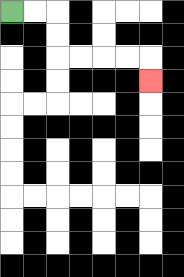{'start': '[0, 0]', 'end': '[6, 3]', 'path_directions': 'R,R,D,D,R,R,R,R,D', 'path_coordinates': '[[0, 0], [1, 0], [2, 0], [2, 1], [2, 2], [3, 2], [4, 2], [5, 2], [6, 2], [6, 3]]'}